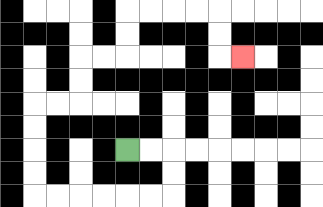{'start': '[5, 6]', 'end': '[10, 2]', 'path_directions': 'R,R,D,D,L,L,L,L,L,L,U,U,U,U,R,R,U,U,R,R,U,U,R,R,R,R,D,D,R', 'path_coordinates': '[[5, 6], [6, 6], [7, 6], [7, 7], [7, 8], [6, 8], [5, 8], [4, 8], [3, 8], [2, 8], [1, 8], [1, 7], [1, 6], [1, 5], [1, 4], [2, 4], [3, 4], [3, 3], [3, 2], [4, 2], [5, 2], [5, 1], [5, 0], [6, 0], [7, 0], [8, 0], [9, 0], [9, 1], [9, 2], [10, 2]]'}